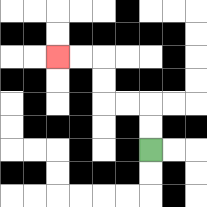{'start': '[6, 6]', 'end': '[2, 2]', 'path_directions': 'U,U,L,L,U,U,L,L', 'path_coordinates': '[[6, 6], [6, 5], [6, 4], [5, 4], [4, 4], [4, 3], [4, 2], [3, 2], [2, 2]]'}